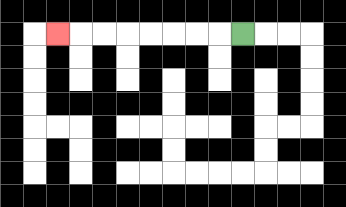{'start': '[10, 1]', 'end': '[2, 1]', 'path_directions': 'L,L,L,L,L,L,L,L', 'path_coordinates': '[[10, 1], [9, 1], [8, 1], [7, 1], [6, 1], [5, 1], [4, 1], [3, 1], [2, 1]]'}